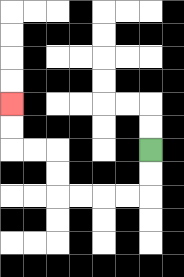{'start': '[6, 6]', 'end': '[0, 4]', 'path_directions': 'D,D,L,L,L,L,U,U,L,L,U,U', 'path_coordinates': '[[6, 6], [6, 7], [6, 8], [5, 8], [4, 8], [3, 8], [2, 8], [2, 7], [2, 6], [1, 6], [0, 6], [0, 5], [0, 4]]'}